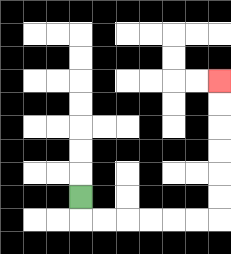{'start': '[3, 8]', 'end': '[9, 3]', 'path_directions': 'D,R,R,R,R,R,R,U,U,U,U,U,U', 'path_coordinates': '[[3, 8], [3, 9], [4, 9], [5, 9], [6, 9], [7, 9], [8, 9], [9, 9], [9, 8], [9, 7], [9, 6], [9, 5], [9, 4], [9, 3]]'}